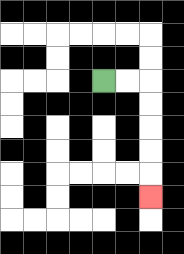{'start': '[4, 3]', 'end': '[6, 8]', 'path_directions': 'R,R,D,D,D,D,D', 'path_coordinates': '[[4, 3], [5, 3], [6, 3], [6, 4], [6, 5], [6, 6], [6, 7], [6, 8]]'}